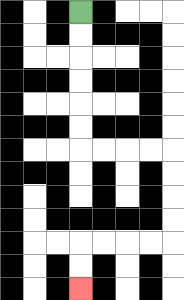{'start': '[3, 0]', 'end': '[3, 12]', 'path_directions': 'D,D,D,D,D,D,R,R,R,R,D,D,D,D,L,L,L,L,D,D', 'path_coordinates': '[[3, 0], [3, 1], [3, 2], [3, 3], [3, 4], [3, 5], [3, 6], [4, 6], [5, 6], [6, 6], [7, 6], [7, 7], [7, 8], [7, 9], [7, 10], [6, 10], [5, 10], [4, 10], [3, 10], [3, 11], [3, 12]]'}